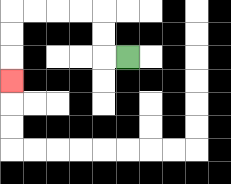{'start': '[5, 2]', 'end': '[0, 3]', 'path_directions': 'L,U,U,L,L,L,L,D,D,D', 'path_coordinates': '[[5, 2], [4, 2], [4, 1], [4, 0], [3, 0], [2, 0], [1, 0], [0, 0], [0, 1], [0, 2], [0, 3]]'}